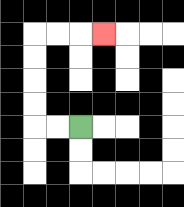{'start': '[3, 5]', 'end': '[4, 1]', 'path_directions': 'L,L,U,U,U,U,R,R,R', 'path_coordinates': '[[3, 5], [2, 5], [1, 5], [1, 4], [1, 3], [1, 2], [1, 1], [2, 1], [3, 1], [4, 1]]'}